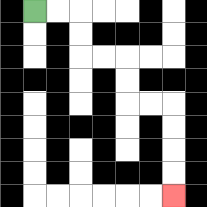{'start': '[1, 0]', 'end': '[7, 8]', 'path_directions': 'R,R,D,D,R,R,D,D,R,R,D,D,D,D', 'path_coordinates': '[[1, 0], [2, 0], [3, 0], [3, 1], [3, 2], [4, 2], [5, 2], [5, 3], [5, 4], [6, 4], [7, 4], [7, 5], [7, 6], [7, 7], [7, 8]]'}